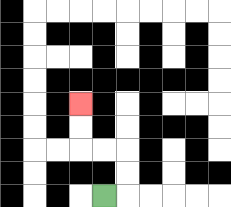{'start': '[4, 8]', 'end': '[3, 4]', 'path_directions': 'R,U,U,L,L,U,U', 'path_coordinates': '[[4, 8], [5, 8], [5, 7], [5, 6], [4, 6], [3, 6], [3, 5], [3, 4]]'}